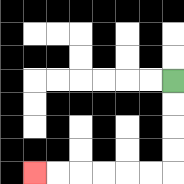{'start': '[7, 3]', 'end': '[1, 7]', 'path_directions': 'D,D,D,D,L,L,L,L,L,L', 'path_coordinates': '[[7, 3], [7, 4], [7, 5], [7, 6], [7, 7], [6, 7], [5, 7], [4, 7], [3, 7], [2, 7], [1, 7]]'}